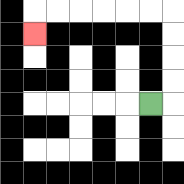{'start': '[6, 4]', 'end': '[1, 1]', 'path_directions': 'R,U,U,U,U,L,L,L,L,L,L,D', 'path_coordinates': '[[6, 4], [7, 4], [7, 3], [7, 2], [7, 1], [7, 0], [6, 0], [5, 0], [4, 0], [3, 0], [2, 0], [1, 0], [1, 1]]'}